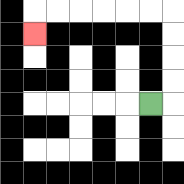{'start': '[6, 4]', 'end': '[1, 1]', 'path_directions': 'R,U,U,U,U,L,L,L,L,L,L,D', 'path_coordinates': '[[6, 4], [7, 4], [7, 3], [7, 2], [7, 1], [7, 0], [6, 0], [5, 0], [4, 0], [3, 0], [2, 0], [1, 0], [1, 1]]'}